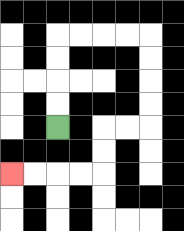{'start': '[2, 5]', 'end': '[0, 7]', 'path_directions': 'U,U,U,U,R,R,R,R,D,D,D,D,L,L,D,D,L,L,L,L', 'path_coordinates': '[[2, 5], [2, 4], [2, 3], [2, 2], [2, 1], [3, 1], [4, 1], [5, 1], [6, 1], [6, 2], [6, 3], [6, 4], [6, 5], [5, 5], [4, 5], [4, 6], [4, 7], [3, 7], [2, 7], [1, 7], [0, 7]]'}